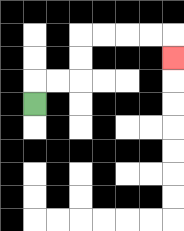{'start': '[1, 4]', 'end': '[7, 2]', 'path_directions': 'U,R,R,U,U,R,R,R,R,D', 'path_coordinates': '[[1, 4], [1, 3], [2, 3], [3, 3], [3, 2], [3, 1], [4, 1], [5, 1], [6, 1], [7, 1], [7, 2]]'}